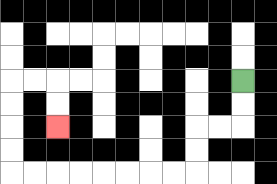{'start': '[10, 3]', 'end': '[2, 5]', 'path_directions': 'D,D,L,L,D,D,L,L,L,L,L,L,L,L,U,U,U,U,R,R,D,D', 'path_coordinates': '[[10, 3], [10, 4], [10, 5], [9, 5], [8, 5], [8, 6], [8, 7], [7, 7], [6, 7], [5, 7], [4, 7], [3, 7], [2, 7], [1, 7], [0, 7], [0, 6], [0, 5], [0, 4], [0, 3], [1, 3], [2, 3], [2, 4], [2, 5]]'}